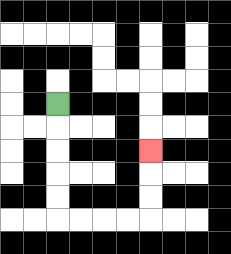{'start': '[2, 4]', 'end': '[6, 6]', 'path_directions': 'D,D,D,D,D,R,R,R,R,U,U,U', 'path_coordinates': '[[2, 4], [2, 5], [2, 6], [2, 7], [2, 8], [2, 9], [3, 9], [4, 9], [5, 9], [6, 9], [6, 8], [6, 7], [6, 6]]'}